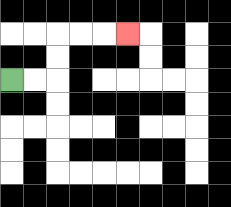{'start': '[0, 3]', 'end': '[5, 1]', 'path_directions': 'R,R,U,U,R,R,R', 'path_coordinates': '[[0, 3], [1, 3], [2, 3], [2, 2], [2, 1], [3, 1], [4, 1], [5, 1]]'}